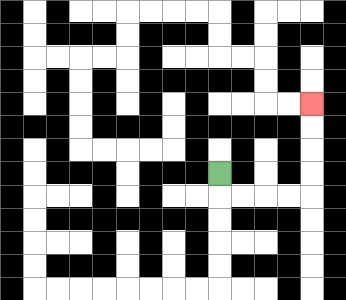{'start': '[9, 7]', 'end': '[13, 4]', 'path_directions': 'D,R,R,R,R,U,U,U,U', 'path_coordinates': '[[9, 7], [9, 8], [10, 8], [11, 8], [12, 8], [13, 8], [13, 7], [13, 6], [13, 5], [13, 4]]'}